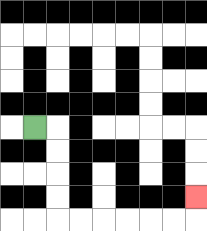{'start': '[1, 5]', 'end': '[8, 8]', 'path_directions': 'R,D,D,D,D,R,R,R,R,R,R,U', 'path_coordinates': '[[1, 5], [2, 5], [2, 6], [2, 7], [2, 8], [2, 9], [3, 9], [4, 9], [5, 9], [6, 9], [7, 9], [8, 9], [8, 8]]'}